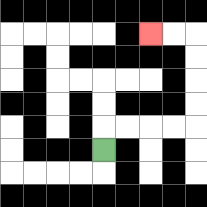{'start': '[4, 6]', 'end': '[6, 1]', 'path_directions': 'U,R,R,R,R,U,U,U,U,L,L', 'path_coordinates': '[[4, 6], [4, 5], [5, 5], [6, 5], [7, 5], [8, 5], [8, 4], [8, 3], [8, 2], [8, 1], [7, 1], [6, 1]]'}